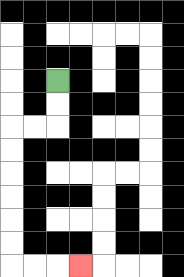{'start': '[2, 3]', 'end': '[3, 11]', 'path_directions': 'D,D,L,L,D,D,D,D,D,D,R,R,R', 'path_coordinates': '[[2, 3], [2, 4], [2, 5], [1, 5], [0, 5], [0, 6], [0, 7], [0, 8], [0, 9], [0, 10], [0, 11], [1, 11], [2, 11], [3, 11]]'}